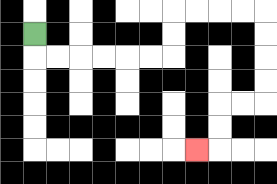{'start': '[1, 1]', 'end': '[8, 6]', 'path_directions': 'D,R,R,R,R,R,R,U,U,R,R,R,R,D,D,D,D,L,L,D,D,L', 'path_coordinates': '[[1, 1], [1, 2], [2, 2], [3, 2], [4, 2], [5, 2], [6, 2], [7, 2], [7, 1], [7, 0], [8, 0], [9, 0], [10, 0], [11, 0], [11, 1], [11, 2], [11, 3], [11, 4], [10, 4], [9, 4], [9, 5], [9, 6], [8, 6]]'}